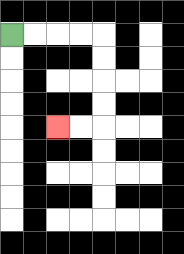{'start': '[0, 1]', 'end': '[2, 5]', 'path_directions': 'R,R,R,R,D,D,D,D,L,L', 'path_coordinates': '[[0, 1], [1, 1], [2, 1], [3, 1], [4, 1], [4, 2], [4, 3], [4, 4], [4, 5], [3, 5], [2, 5]]'}